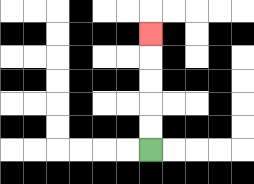{'start': '[6, 6]', 'end': '[6, 1]', 'path_directions': 'U,U,U,U,U', 'path_coordinates': '[[6, 6], [6, 5], [6, 4], [6, 3], [6, 2], [6, 1]]'}